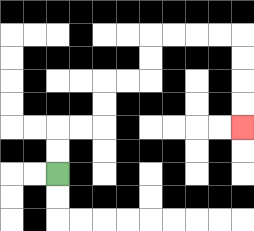{'start': '[2, 7]', 'end': '[10, 5]', 'path_directions': 'U,U,R,R,U,U,R,R,U,U,R,R,R,R,D,D,D,D', 'path_coordinates': '[[2, 7], [2, 6], [2, 5], [3, 5], [4, 5], [4, 4], [4, 3], [5, 3], [6, 3], [6, 2], [6, 1], [7, 1], [8, 1], [9, 1], [10, 1], [10, 2], [10, 3], [10, 4], [10, 5]]'}